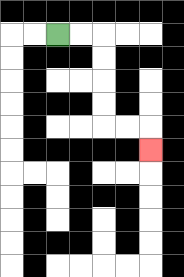{'start': '[2, 1]', 'end': '[6, 6]', 'path_directions': 'R,R,D,D,D,D,R,R,D', 'path_coordinates': '[[2, 1], [3, 1], [4, 1], [4, 2], [4, 3], [4, 4], [4, 5], [5, 5], [6, 5], [6, 6]]'}